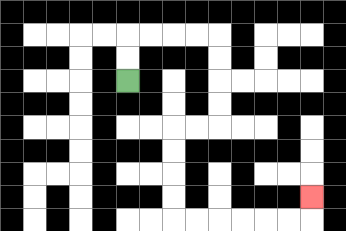{'start': '[5, 3]', 'end': '[13, 8]', 'path_directions': 'U,U,R,R,R,R,D,D,D,D,L,L,D,D,D,D,R,R,R,R,R,R,U', 'path_coordinates': '[[5, 3], [5, 2], [5, 1], [6, 1], [7, 1], [8, 1], [9, 1], [9, 2], [9, 3], [9, 4], [9, 5], [8, 5], [7, 5], [7, 6], [7, 7], [7, 8], [7, 9], [8, 9], [9, 9], [10, 9], [11, 9], [12, 9], [13, 9], [13, 8]]'}